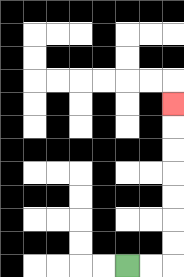{'start': '[5, 11]', 'end': '[7, 4]', 'path_directions': 'R,R,U,U,U,U,U,U,U', 'path_coordinates': '[[5, 11], [6, 11], [7, 11], [7, 10], [7, 9], [7, 8], [7, 7], [7, 6], [7, 5], [7, 4]]'}